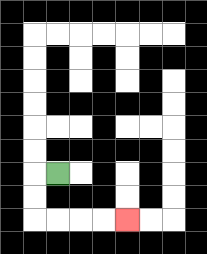{'start': '[2, 7]', 'end': '[5, 9]', 'path_directions': 'L,D,D,R,R,R,R', 'path_coordinates': '[[2, 7], [1, 7], [1, 8], [1, 9], [2, 9], [3, 9], [4, 9], [5, 9]]'}